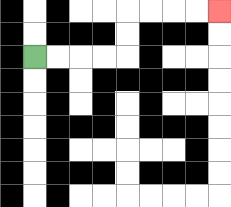{'start': '[1, 2]', 'end': '[9, 0]', 'path_directions': 'R,R,R,R,U,U,R,R,R,R', 'path_coordinates': '[[1, 2], [2, 2], [3, 2], [4, 2], [5, 2], [5, 1], [5, 0], [6, 0], [7, 0], [8, 0], [9, 0]]'}